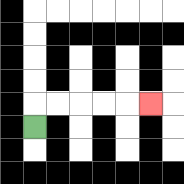{'start': '[1, 5]', 'end': '[6, 4]', 'path_directions': 'U,R,R,R,R,R', 'path_coordinates': '[[1, 5], [1, 4], [2, 4], [3, 4], [4, 4], [5, 4], [6, 4]]'}